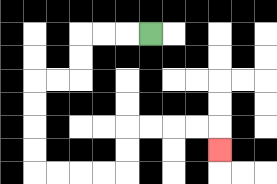{'start': '[6, 1]', 'end': '[9, 6]', 'path_directions': 'L,L,L,D,D,L,L,D,D,D,D,R,R,R,R,U,U,R,R,R,R,D', 'path_coordinates': '[[6, 1], [5, 1], [4, 1], [3, 1], [3, 2], [3, 3], [2, 3], [1, 3], [1, 4], [1, 5], [1, 6], [1, 7], [2, 7], [3, 7], [4, 7], [5, 7], [5, 6], [5, 5], [6, 5], [7, 5], [8, 5], [9, 5], [9, 6]]'}